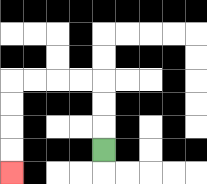{'start': '[4, 6]', 'end': '[0, 7]', 'path_directions': 'U,U,U,L,L,L,L,D,D,D,D', 'path_coordinates': '[[4, 6], [4, 5], [4, 4], [4, 3], [3, 3], [2, 3], [1, 3], [0, 3], [0, 4], [0, 5], [0, 6], [0, 7]]'}